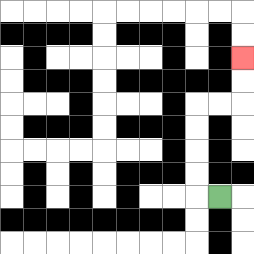{'start': '[9, 8]', 'end': '[10, 2]', 'path_directions': 'L,U,U,U,U,R,R,U,U', 'path_coordinates': '[[9, 8], [8, 8], [8, 7], [8, 6], [8, 5], [8, 4], [9, 4], [10, 4], [10, 3], [10, 2]]'}